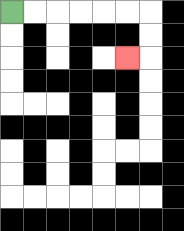{'start': '[0, 0]', 'end': '[5, 2]', 'path_directions': 'R,R,R,R,R,R,D,D,L', 'path_coordinates': '[[0, 0], [1, 0], [2, 0], [3, 0], [4, 0], [5, 0], [6, 0], [6, 1], [6, 2], [5, 2]]'}